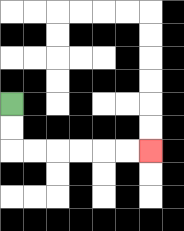{'start': '[0, 4]', 'end': '[6, 6]', 'path_directions': 'D,D,R,R,R,R,R,R', 'path_coordinates': '[[0, 4], [0, 5], [0, 6], [1, 6], [2, 6], [3, 6], [4, 6], [5, 6], [6, 6]]'}